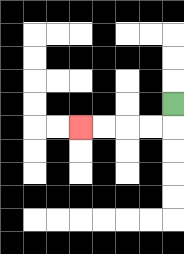{'start': '[7, 4]', 'end': '[3, 5]', 'path_directions': 'D,L,L,L,L', 'path_coordinates': '[[7, 4], [7, 5], [6, 5], [5, 5], [4, 5], [3, 5]]'}